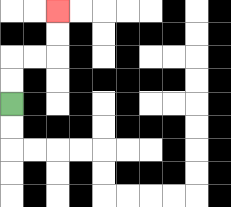{'start': '[0, 4]', 'end': '[2, 0]', 'path_directions': 'U,U,R,R,U,U', 'path_coordinates': '[[0, 4], [0, 3], [0, 2], [1, 2], [2, 2], [2, 1], [2, 0]]'}